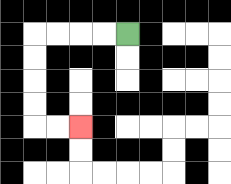{'start': '[5, 1]', 'end': '[3, 5]', 'path_directions': 'L,L,L,L,D,D,D,D,R,R', 'path_coordinates': '[[5, 1], [4, 1], [3, 1], [2, 1], [1, 1], [1, 2], [1, 3], [1, 4], [1, 5], [2, 5], [3, 5]]'}